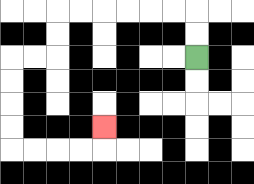{'start': '[8, 2]', 'end': '[4, 5]', 'path_directions': 'U,U,L,L,L,L,L,L,D,D,L,L,D,D,D,D,R,R,R,R,U', 'path_coordinates': '[[8, 2], [8, 1], [8, 0], [7, 0], [6, 0], [5, 0], [4, 0], [3, 0], [2, 0], [2, 1], [2, 2], [1, 2], [0, 2], [0, 3], [0, 4], [0, 5], [0, 6], [1, 6], [2, 6], [3, 6], [4, 6], [4, 5]]'}